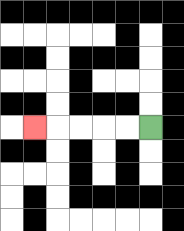{'start': '[6, 5]', 'end': '[1, 5]', 'path_directions': 'L,L,L,L,L', 'path_coordinates': '[[6, 5], [5, 5], [4, 5], [3, 5], [2, 5], [1, 5]]'}